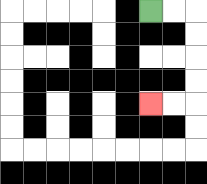{'start': '[6, 0]', 'end': '[6, 4]', 'path_directions': 'R,R,D,D,D,D,L,L', 'path_coordinates': '[[6, 0], [7, 0], [8, 0], [8, 1], [8, 2], [8, 3], [8, 4], [7, 4], [6, 4]]'}